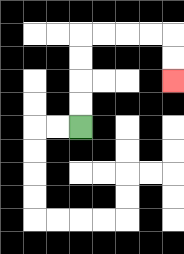{'start': '[3, 5]', 'end': '[7, 3]', 'path_directions': 'U,U,U,U,R,R,R,R,D,D', 'path_coordinates': '[[3, 5], [3, 4], [3, 3], [3, 2], [3, 1], [4, 1], [5, 1], [6, 1], [7, 1], [7, 2], [7, 3]]'}